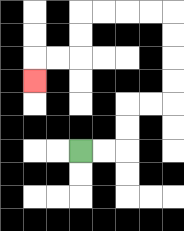{'start': '[3, 6]', 'end': '[1, 3]', 'path_directions': 'R,R,U,U,R,R,U,U,U,U,L,L,L,L,D,D,L,L,D', 'path_coordinates': '[[3, 6], [4, 6], [5, 6], [5, 5], [5, 4], [6, 4], [7, 4], [7, 3], [7, 2], [7, 1], [7, 0], [6, 0], [5, 0], [4, 0], [3, 0], [3, 1], [3, 2], [2, 2], [1, 2], [1, 3]]'}